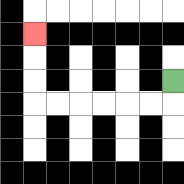{'start': '[7, 3]', 'end': '[1, 1]', 'path_directions': 'D,L,L,L,L,L,L,U,U,U', 'path_coordinates': '[[7, 3], [7, 4], [6, 4], [5, 4], [4, 4], [3, 4], [2, 4], [1, 4], [1, 3], [1, 2], [1, 1]]'}